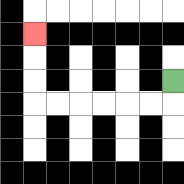{'start': '[7, 3]', 'end': '[1, 1]', 'path_directions': 'D,L,L,L,L,L,L,U,U,U', 'path_coordinates': '[[7, 3], [7, 4], [6, 4], [5, 4], [4, 4], [3, 4], [2, 4], [1, 4], [1, 3], [1, 2], [1, 1]]'}